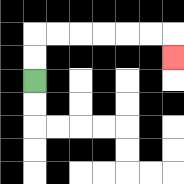{'start': '[1, 3]', 'end': '[7, 2]', 'path_directions': 'U,U,R,R,R,R,R,R,D', 'path_coordinates': '[[1, 3], [1, 2], [1, 1], [2, 1], [3, 1], [4, 1], [5, 1], [6, 1], [7, 1], [7, 2]]'}